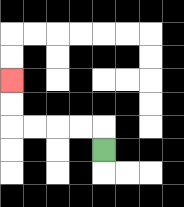{'start': '[4, 6]', 'end': '[0, 3]', 'path_directions': 'U,L,L,L,L,U,U', 'path_coordinates': '[[4, 6], [4, 5], [3, 5], [2, 5], [1, 5], [0, 5], [0, 4], [0, 3]]'}